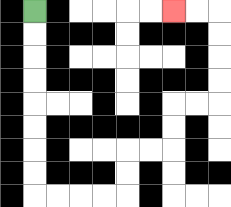{'start': '[1, 0]', 'end': '[7, 0]', 'path_directions': 'D,D,D,D,D,D,D,D,R,R,R,R,U,U,R,R,U,U,R,R,U,U,U,U,L,L', 'path_coordinates': '[[1, 0], [1, 1], [1, 2], [1, 3], [1, 4], [1, 5], [1, 6], [1, 7], [1, 8], [2, 8], [3, 8], [4, 8], [5, 8], [5, 7], [5, 6], [6, 6], [7, 6], [7, 5], [7, 4], [8, 4], [9, 4], [9, 3], [9, 2], [9, 1], [9, 0], [8, 0], [7, 0]]'}